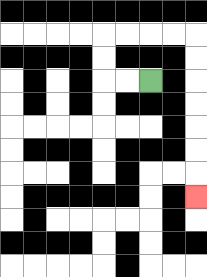{'start': '[6, 3]', 'end': '[8, 8]', 'path_directions': 'L,L,U,U,R,R,R,R,D,D,D,D,D,D,D', 'path_coordinates': '[[6, 3], [5, 3], [4, 3], [4, 2], [4, 1], [5, 1], [6, 1], [7, 1], [8, 1], [8, 2], [8, 3], [8, 4], [8, 5], [8, 6], [8, 7], [8, 8]]'}